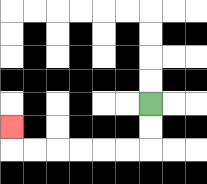{'start': '[6, 4]', 'end': '[0, 5]', 'path_directions': 'D,D,L,L,L,L,L,L,U', 'path_coordinates': '[[6, 4], [6, 5], [6, 6], [5, 6], [4, 6], [3, 6], [2, 6], [1, 6], [0, 6], [0, 5]]'}